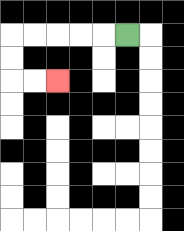{'start': '[5, 1]', 'end': '[2, 3]', 'path_directions': 'L,L,L,L,L,D,D,R,R', 'path_coordinates': '[[5, 1], [4, 1], [3, 1], [2, 1], [1, 1], [0, 1], [0, 2], [0, 3], [1, 3], [2, 3]]'}